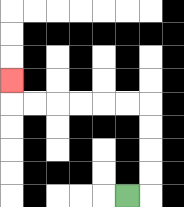{'start': '[5, 8]', 'end': '[0, 3]', 'path_directions': 'R,U,U,U,U,L,L,L,L,L,L,U', 'path_coordinates': '[[5, 8], [6, 8], [6, 7], [6, 6], [6, 5], [6, 4], [5, 4], [4, 4], [3, 4], [2, 4], [1, 4], [0, 4], [0, 3]]'}